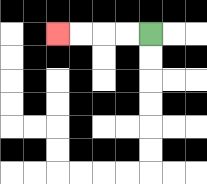{'start': '[6, 1]', 'end': '[2, 1]', 'path_directions': 'L,L,L,L', 'path_coordinates': '[[6, 1], [5, 1], [4, 1], [3, 1], [2, 1]]'}